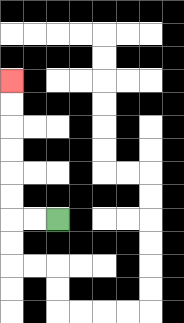{'start': '[2, 9]', 'end': '[0, 3]', 'path_directions': 'L,L,U,U,U,U,U,U', 'path_coordinates': '[[2, 9], [1, 9], [0, 9], [0, 8], [0, 7], [0, 6], [0, 5], [0, 4], [0, 3]]'}